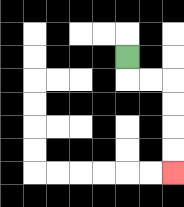{'start': '[5, 2]', 'end': '[7, 7]', 'path_directions': 'D,R,R,D,D,D,D', 'path_coordinates': '[[5, 2], [5, 3], [6, 3], [7, 3], [7, 4], [7, 5], [7, 6], [7, 7]]'}